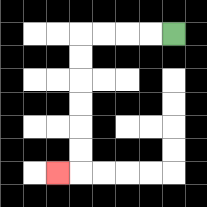{'start': '[7, 1]', 'end': '[2, 7]', 'path_directions': 'L,L,L,L,D,D,D,D,D,D,L', 'path_coordinates': '[[7, 1], [6, 1], [5, 1], [4, 1], [3, 1], [3, 2], [3, 3], [3, 4], [3, 5], [3, 6], [3, 7], [2, 7]]'}